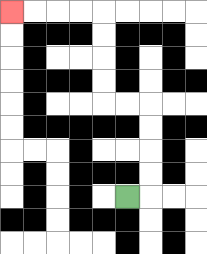{'start': '[5, 8]', 'end': '[0, 0]', 'path_directions': 'R,U,U,U,U,L,L,U,U,U,U,L,L,L,L', 'path_coordinates': '[[5, 8], [6, 8], [6, 7], [6, 6], [6, 5], [6, 4], [5, 4], [4, 4], [4, 3], [4, 2], [4, 1], [4, 0], [3, 0], [2, 0], [1, 0], [0, 0]]'}